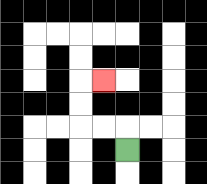{'start': '[5, 6]', 'end': '[4, 3]', 'path_directions': 'U,L,L,U,U,R', 'path_coordinates': '[[5, 6], [5, 5], [4, 5], [3, 5], [3, 4], [3, 3], [4, 3]]'}